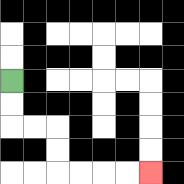{'start': '[0, 3]', 'end': '[6, 7]', 'path_directions': 'D,D,R,R,D,D,R,R,R,R', 'path_coordinates': '[[0, 3], [0, 4], [0, 5], [1, 5], [2, 5], [2, 6], [2, 7], [3, 7], [4, 7], [5, 7], [6, 7]]'}